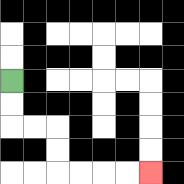{'start': '[0, 3]', 'end': '[6, 7]', 'path_directions': 'D,D,R,R,D,D,R,R,R,R', 'path_coordinates': '[[0, 3], [0, 4], [0, 5], [1, 5], [2, 5], [2, 6], [2, 7], [3, 7], [4, 7], [5, 7], [6, 7]]'}